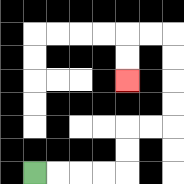{'start': '[1, 7]', 'end': '[5, 3]', 'path_directions': 'R,R,R,R,U,U,R,R,U,U,U,U,L,L,D,D', 'path_coordinates': '[[1, 7], [2, 7], [3, 7], [4, 7], [5, 7], [5, 6], [5, 5], [6, 5], [7, 5], [7, 4], [7, 3], [7, 2], [7, 1], [6, 1], [5, 1], [5, 2], [5, 3]]'}